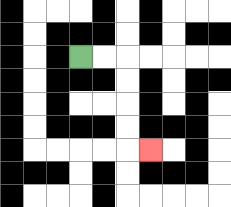{'start': '[3, 2]', 'end': '[6, 6]', 'path_directions': 'R,R,D,D,D,D,R', 'path_coordinates': '[[3, 2], [4, 2], [5, 2], [5, 3], [5, 4], [5, 5], [5, 6], [6, 6]]'}